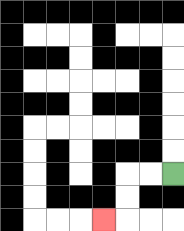{'start': '[7, 7]', 'end': '[4, 9]', 'path_directions': 'L,L,D,D,L', 'path_coordinates': '[[7, 7], [6, 7], [5, 7], [5, 8], [5, 9], [4, 9]]'}